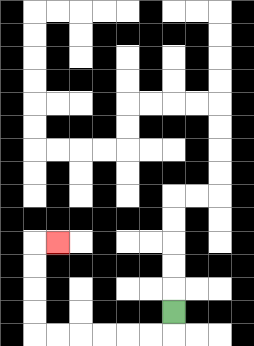{'start': '[7, 13]', 'end': '[2, 10]', 'path_directions': 'D,L,L,L,L,L,L,U,U,U,U,R', 'path_coordinates': '[[7, 13], [7, 14], [6, 14], [5, 14], [4, 14], [3, 14], [2, 14], [1, 14], [1, 13], [1, 12], [1, 11], [1, 10], [2, 10]]'}